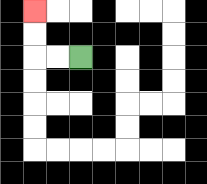{'start': '[3, 2]', 'end': '[1, 0]', 'path_directions': 'L,L,U,U', 'path_coordinates': '[[3, 2], [2, 2], [1, 2], [1, 1], [1, 0]]'}